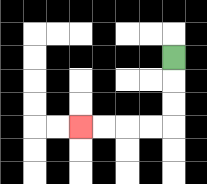{'start': '[7, 2]', 'end': '[3, 5]', 'path_directions': 'D,D,D,L,L,L,L', 'path_coordinates': '[[7, 2], [7, 3], [7, 4], [7, 5], [6, 5], [5, 5], [4, 5], [3, 5]]'}